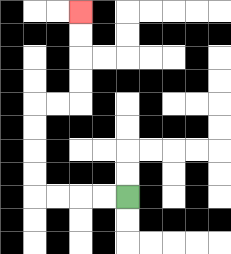{'start': '[5, 8]', 'end': '[3, 0]', 'path_directions': 'L,L,L,L,U,U,U,U,R,R,U,U,U,U', 'path_coordinates': '[[5, 8], [4, 8], [3, 8], [2, 8], [1, 8], [1, 7], [1, 6], [1, 5], [1, 4], [2, 4], [3, 4], [3, 3], [3, 2], [3, 1], [3, 0]]'}